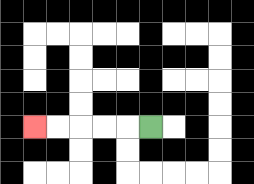{'start': '[6, 5]', 'end': '[1, 5]', 'path_directions': 'L,L,L,L,L', 'path_coordinates': '[[6, 5], [5, 5], [4, 5], [3, 5], [2, 5], [1, 5]]'}